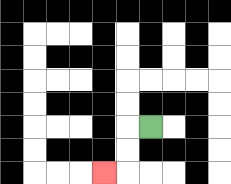{'start': '[6, 5]', 'end': '[4, 7]', 'path_directions': 'L,D,D,L', 'path_coordinates': '[[6, 5], [5, 5], [5, 6], [5, 7], [4, 7]]'}